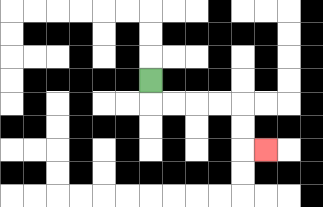{'start': '[6, 3]', 'end': '[11, 6]', 'path_directions': 'D,R,R,R,R,D,D,R', 'path_coordinates': '[[6, 3], [6, 4], [7, 4], [8, 4], [9, 4], [10, 4], [10, 5], [10, 6], [11, 6]]'}